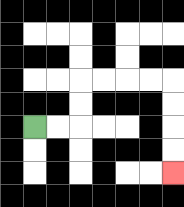{'start': '[1, 5]', 'end': '[7, 7]', 'path_directions': 'R,R,U,U,R,R,R,R,D,D,D,D', 'path_coordinates': '[[1, 5], [2, 5], [3, 5], [3, 4], [3, 3], [4, 3], [5, 3], [6, 3], [7, 3], [7, 4], [7, 5], [7, 6], [7, 7]]'}